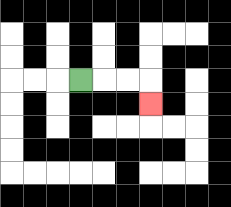{'start': '[3, 3]', 'end': '[6, 4]', 'path_directions': 'R,R,R,D', 'path_coordinates': '[[3, 3], [4, 3], [5, 3], [6, 3], [6, 4]]'}